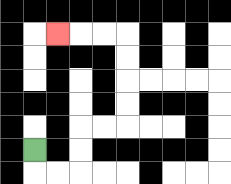{'start': '[1, 6]', 'end': '[2, 1]', 'path_directions': 'D,R,R,U,U,R,R,U,U,U,U,L,L,L', 'path_coordinates': '[[1, 6], [1, 7], [2, 7], [3, 7], [3, 6], [3, 5], [4, 5], [5, 5], [5, 4], [5, 3], [5, 2], [5, 1], [4, 1], [3, 1], [2, 1]]'}